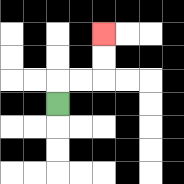{'start': '[2, 4]', 'end': '[4, 1]', 'path_directions': 'U,R,R,U,U', 'path_coordinates': '[[2, 4], [2, 3], [3, 3], [4, 3], [4, 2], [4, 1]]'}